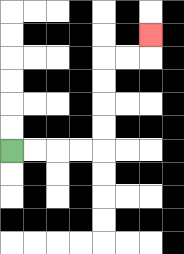{'start': '[0, 6]', 'end': '[6, 1]', 'path_directions': 'R,R,R,R,U,U,U,U,R,R,U', 'path_coordinates': '[[0, 6], [1, 6], [2, 6], [3, 6], [4, 6], [4, 5], [4, 4], [4, 3], [4, 2], [5, 2], [6, 2], [6, 1]]'}